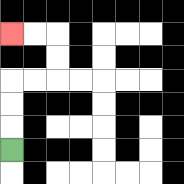{'start': '[0, 6]', 'end': '[0, 1]', 'path_directions': 'U,U,U,R,R,U,U,L,L', 'path_coordinates': '[[0, 6], [0, 5], [0, 4], [0, 3], [1, 3], [2, 3], [2, 2], [2, 1], [1, 1], [0, 1]]'}